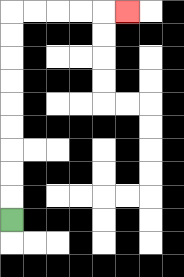{'start': '[0, 9]', 'end': '[5, 0]', 'path_directions': 'U,U,U,U,U,U,U,U,U,R,R,R,R,R', 'path_coordinates': '[[0, 9], [0, 8], [0, 7], [0, 6], [0, 5], [0, 4], [0, 3], [0, 2], [0, 1], [0, 0], [1, 0], [2, 0], [3, 0], [4, 0], [5, 0]]'}